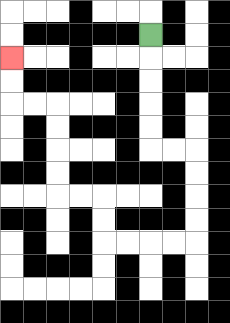{'start': '[6, 1]', 'end': '[0, 2]', 'path_directions': 'D,D,D,D,D,R,R,D,D,D,D,L,L,L,L,U,U,L,L,U,U,U,U,L,L,U,U', 'path_coordinates': '[[6, 1], [6, 2], [6, 3], [6, 4], [6, 5], [6, 6], [7, 6], [8, 6], [8, 7], [8, 8], [8, 9], [8, 10], [7, 10], [6, 10], [5, 10], [4, 10], [4, 9], [4, 8], [3, 8], [2, 8], [2, 7], [2, 6], [2, 5], [2, 4], [1, 4], [0, 4], [0, 3], [0, 2]]'}